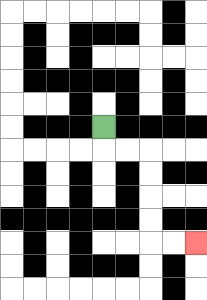{'start': '[4, 5]', 'end': '[8, 10]', 'path_directions': 'D,R,R,D,D,D,D,R,R', 'path_coordinates': '[[4, 5], [4, 6], [5, 6], [6, 6], [6, 7], [6, 8], [6, 9], [6, 10], [7, 10], [8, 10]]'}